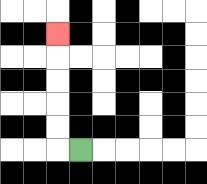{'start': '[3, 6]', 'end': '[2, 1]', 'path_directions': 'L,U,U,U,U,U', 'path_coordinates': '[[3, 6], [2, 6], [2, 5], [2, 4], [2, 3], [2, 2], [2, 1]]'}